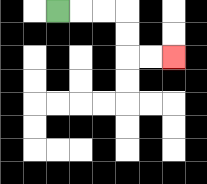{'start': '[2, 0]', 'end': '[7, 2]', 'path_directions': 'R,R,R,D,D,R,R', 'path_coordinates': '[[2, 0], [3, 0], [4, 0], [5, 0], [5, 1], [5, 2], [6, 2], [7, 2]]'}